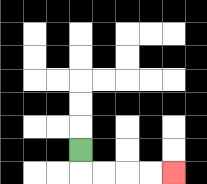{'start': '[3, 6]', 'end': '[7, 7]', 'path_directions': 'D,R,R,R,R', 'path_coordinates': '[[3, 6], [3, 7], [4, 7], [5, 7], [6, 7], [7, 7]]'}